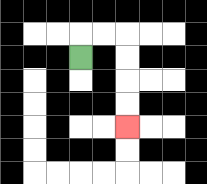{'start': '[3, 2]', 'end': '[5, 5]', 'path_directions': 'U,R,R,D,D,D,D', 'path_coordinates': '[[3, 2], [3, 1], [4, 1], [5, 1], [5, 2], [5, 3], [5, 4], [5, 5]]'}